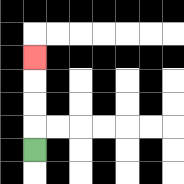{'start': '[1, 6]', 'end': '[1, 2]', 'path_directions': 'U,U,U,U', 'path_coordinates': '[[1, 6], [1, 5], [1, 4], [1, 3], [1, 2]]'}